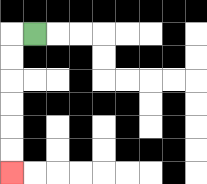{'start': '[1, 1]', 'end': '[0, 7]', 'path_directions': 'L,D,D,D,D,D,D', 'path_coordinates': '[[1, 1], [0, 1], [0, 2], [0, 3], [0, 4], [0, 5], [0, 6], [0, 7]]'}